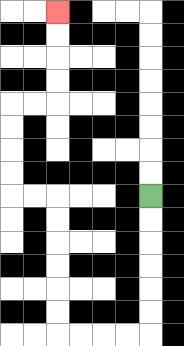{'start': '[6, 8]', 'end': '[2, 0]', 'path_directions': 'D,D,D,D,D,D,L,L,L,L,U,U,U,U,U,U,L,L,U,U,U,U,R,R,U,U,U,U', 'path_coordinates': '[[6, 8], [6, 9], [6, 10], [6, 11], [6, 12], [6, 13], [6, 14], [5, 14], [4, 14], [3, 14], [2, 14], [2, 13], [2, 12], [2, 11], [2, 10], [2, 9], [2, 8], [1, 8], [0, 8], [0, 7], [0, 6], [0, 5], [0, 4], [1, 4], [2, 4], [2, 3], [2, 2], [2, 1], [2, 0]]'}